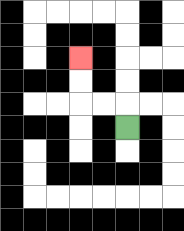{'start': '[5, 5]', 'end': '[3, 2]', 'path_directions': 'U,L,L,U,U', 'path_coordinates': '[[5, 5], [5, 4], [4, 4], [3, 4], [3, 3], [3, 2]]'}